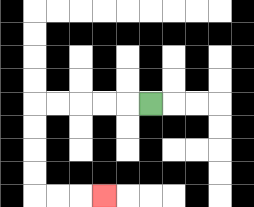{'start': '[6, 4]', 'end': '[4, 8]', 'path_directions': 'L,L,L,L,L,D,D,D,D,R,R,R', 'path_coordinates': '[[6, 4], [5, 4], [4, 4], [3, 4], [2, 4], [1, 4], [1, 5], [1, 6], [1, 7], [1, 8], [2, 8], [3, 8], [4, 8]]'}